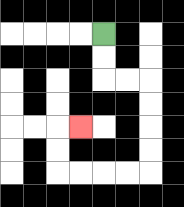{'start': '[4, 1]', 'end': '[3, 5]', 'path_directions': 'D,D,R,R,D,D,D,D,L,L,L,L,U,U,R', 'path_coordinates': '[[4, 1], [4, 2], [4, 3], [5, 3], [6, 3], [6, 4], [6, 5], [6, 6], [6, 7], [5, 7], [4, 7], [3, 7], [2, 7], [2, 6], [2, 5], [3, 5]]'}